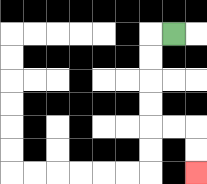{'start': '[7, 1]', 'end': '[8, 7]', 'path_directions': 'L,D,D,D,D,R,R,D,D', 'path_coordinates': '[[7, 1], [6, 1], [6, 2], [6, 3], [6, 4], [6, 5], [7, 5], [8, 5], [8, 6], [8, 7]]'}